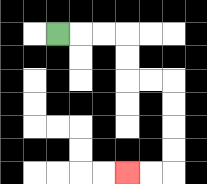{'start': '[2, 1]', 'end': '[5, 7]', 'path_directions': 'R,R,R,D,D,R,R,D,D,D,D,L,L', 'path_coordinates': '[[2, 1], [3, 1], [4, 1], [5, 1], [5, 2], [5, 3], [6, 3], [7, 3], [7, 4], [7, 5], [7, 6], [7, 7], [6, 7], [5, 7]]'}